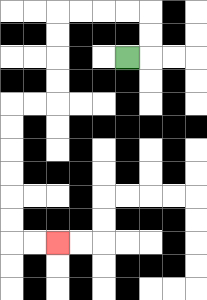{'start': '[5, 2]', 'end': '[2, 10]', 'path_directions': 'R,U,U,L,L,L,L,D,D,D,D,L,L,D,D,D,D,D,D,R,R', 'path_coordinates': '[[5, 2], [6, 2], [6, 1], [6, 0], [5, 0], [4, 0], [3, 0], [2, 0], [2, 1], [2, 2], [2, 3], [2, 4], [1, 4], [0, 4], [0, 5], [0, 6], [0, 7], [0, 8], [0, 9], [0, 10], [1, 10], [2, 10]]'}